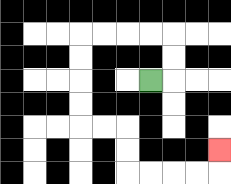{'start': '[6, 3]', 'end': '[9, 6]', 'path_directions': 'R,U,U,L,L,L,L,D,D,D,D,R,R,D,D,R,R,R,R,U', 'path_coordinates': '[[6, 3], [7, 3], [7, 2], [7, 1], [6, 1], [5, 1], [4, 1], [3, 1], [3, 2], [3, 3], [3, 4], [3, 5], [4, 5], [5, 5], [5, 6], [5, 7], [6, 7], [7, 7], [8, 7], [9, 7], [9, 6]]'}